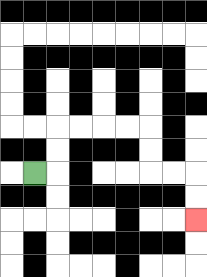{'start': '[1, 7]', 'end': '[8, 9]', 'path_directions': 'R,U,U,R,R,R,R,D,D,R,R,D,D', 'path_coordinates': '[[1, 7], [2, 7], [2, 6], [2, 5], [3, 5], [4, 5], [5, 5], [6, 5], [6, 6], [6, 7], [7, 7], [8, 7], [8, 8], [8, 9]]'}